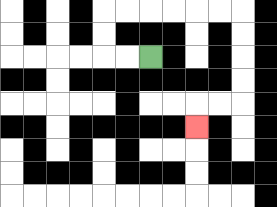{'start': '[6, 2]', 'end': '[8, 5]', 'path_directions': 'L,L,U,U,R,R,R,R,R,R,D,D,D,D,L,L,D', 'path_coordinates': '[[6, 2], [5, 2], [4, 2], [4, 1], [4, 0], [5, 0], [6, 0], [7, 0], [8, 0], [9, 0], [10, 0], [10, 1], [10, 2], [10, 3], [10, 4], [9, 4], [8, 4], [8, 5]]'}